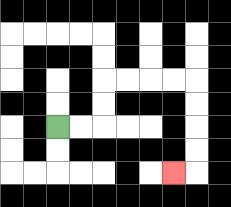{'start': '[2, 5]', 'end': '[7, 7]', 'path_directions': 'R,R,U,U,R,R,R,R,D,D,D,D,L', 'path_coordinates': '[[2, 5], [3, 5], [4, 5], [4, 4], [4, 3], [5, 3], [6, 3], [7, 3], [8, 3], [8, 4], [8, 5], [8, 6], [8, 7], [7, 7]]'}